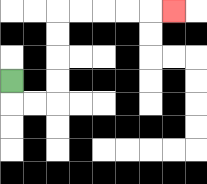{'start': '[0, 3]', 'end': '[7, 0]', 'path_directions': 'D,R,R,U,U,U,U,R,R,R,R,R', 'path_coordinates': '[[0, 3], [0, 4], [1, 4], [2, 4], [2, 3], [2, 2], [2, 1], [2, 0], [3, 0], [4, 0], [5, 0], [6, 0], [7, 0]]'}